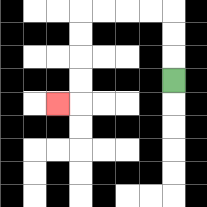{'start': '[7, 3]', 'end': '[2, 4]', 'path_directions': 'U,U,U,L,L,L,L,D,D,D,D,L', 'path_coordinates': '[[7, 3], [7, 2], [7, 1], [7, 0], [6, 0], [5, 0], [4, 0], [3, 0], [3, 1], [3, 2], [3, 3], [3, 4], [2, 4]]'}